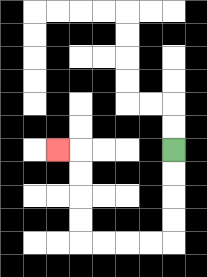{'start': '[7, 6]', 'end': '[2, 6]', 'path_directions': 'D,D,D,D,L,L,L,L,U,U,U,U,L', 'path_coordinates': '[[7, 6], [7, 7], [7, 8], [7, 9], [7, 10], [6, 10], [5, 10], [4, 10], [3, 10], [3, 9], [3, 8], [3, 7], [3, 6], [2, 6]]'}